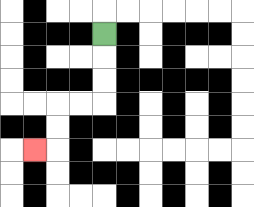{'start': '[4, 1]', 'end': '[1, 6]', 'path_directions': 'D,D,D,L,L,D,D,L', 'path_coordinates': '[[4, 1], [4, 2], [4, 3], [4, 4], [3, 4], [2, 4], [2, 5], [2, 6], [1, 6]]'}